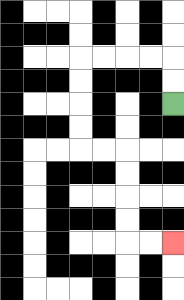{'start': '[7, 4]', 'end': '[7, 10]', 'path_directions': 'U,U,L,L,L,L,D,D,D,D,R,R,D,D,D,D,R,R', 'path_coordinates': '[[7, 4], [7, 3], [7, 2], [6, 2], [5, 2], [4, 2], [3, 2], [3, 3], [3, 4], [3, 5], [3, 6], [4, 6], [5, 6], [5, 7], [5, 8], [5, 9], [5, 10], [6, 10], [7, 10]]'}